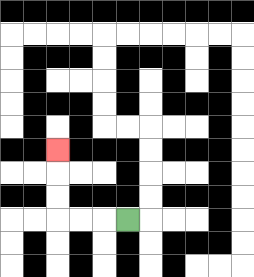{'start': '[5, 9]', 'end': '[2, 6]', 'path_directions': 'L,L,L,U,U,U', 'path_coordinates': '[[5, 9], [4, 9], [3, 9], [2, 9], [2, 8], [2, 7], [2, 6]]'}